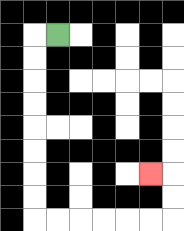{'start': '[2, 1]', 'end': '[6, 7]', 'path_directions': 'L,D,D,D,D,D,D,D,D,R,R,R,R,R,R,U,U,L', 'path_coordinates': '[[2, 1], [1, 1], [1, 2], [1, 3], [1, 4], [1, 5], [1, 6], [1, 7], [1, 8], [1, 9], [2, 9], [3, 9], [4, 9], [5, 9], [6, 9], [7, 9], [7, 8], [7, 7], [6, 7]]'}